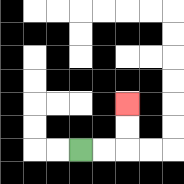{'start': '[3, 6]', 'end': '[5, 4]', 'path_directions': 'R,R,U,U', 'path_coordinates': '[[3, 6], [4, 6], [5, 6], [5, 5], [5, 4]]'}